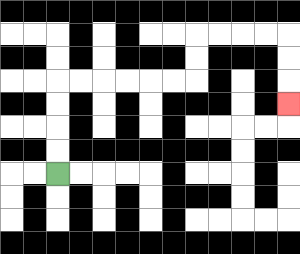{'start': '[2, 7]', 'end': '[12, 4]', 'path_directions': 'U,U,U,U,R,R,R,R,R,R,U,U,R,R,R,R,D,D,D', 'path_coordinates': '[[2, 7], [2, 6], [2, 5], [2, 4], [2, 3], [3, 3], [4, 3], [5, 3], [6, 3], [7, 3], [8, 3], [8, 2], [8, 1], [9, 1], [10, 1], [11, 1], [12, 1], [12, 2], [12, 3], [12, 4]]'}